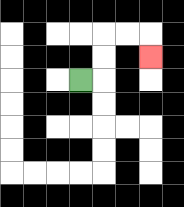{'start': '[3, 3]', 'end': '[6, 2]', 'path_directions': 'R,U,U,R,R,D', 'path_coordinates': '[[3, 3], [4, 3], [4, 2], [4, 1], [5, 1], [6, 1], [6, 2]]'}